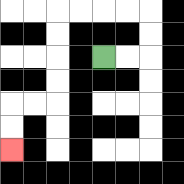{'start': '[4, 2]', 'end': '[0, 6]', 'path_directions': 'R,R,U,U,L,L,L,L,D,D,D,D,L,L,D,D', 'path_coordinates': '[[4, 2], [5, 2], [6, 2], [6, 1], [6, 0], [5, 0], [4, 0], [3, 0], [2, 0], [2, 1], [2, 2], [2, 3], [2, 4], [1, 4], [0, 4], [0, 5], [0, 6]]'}